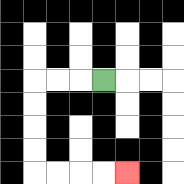{'start': '[4, 3]', 'end': '[5, 7]', 'path_directions': 'L,L,L,D,D,D,D,R,R,R,R', 'path_coordinates': '[[4, 3], [3, 3], [2, 3], [1, 3], [1, 4], [1, 5], [1, 6], [1, 7], [2, 7], [3, 7], [4, 7], [5, 7]]'}